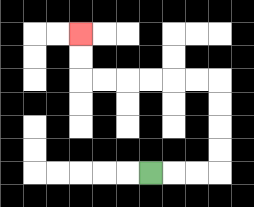{'start': '[6, 7]', 'end': '[3, 1]', 'path_directions': 'R,R,R,U,U,U,U,L,L,L,L,L,L,U,U', 'path_coordinates': '[[6, 7], [7, 7], [8, 7], [9, 7], [9, 6], [9, 5], [9, 4], [9, 3], [8, 3], [7, 3], [6, 3], [5, 3], [4, 3], [3, 3], [3, 2], [3, 1]]'}